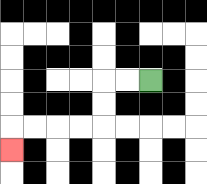{'start': '[6, 3]', 'end': '[0, 6]', 'path_directions': 'L,L,D,D,L,L,L,L,D', 'path_coordinates': '[[6, 3], [5, 3], [4, 3], [4, 4], [4, 5], [3, 5], [2, 5], [1, 5], [0, 5], [0, 6]]'}